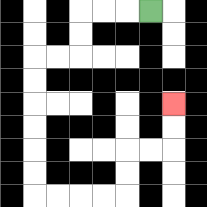{'start': '[6, 0]', 'end': '[7, 4]', 'path_directions': 'L,L,L,D,D,L,L,D,D,D,D,D,D,R,R,R,R,U,U,R,R,U,U', 'path_coordinates': '[[6, 0], [5, 0], [4, 0], [3, 0], [3, 1], [3, 2], [2, 2], [1, 2], [1, 3], [1, 4], [1, 5], [1, 6], [1, 7], [1, 8], [2, 8], [3, 8], [4, 8], [5, 8], [5, 7], [5, 6], [6, 6], [7, 6], [7, 5], [7, 4]]'}